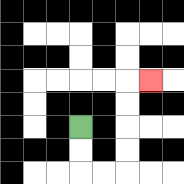{'start': '[3, 5]', 'end': '[6, 3]', 'path_directions': 'D,D,R,R,U,U,U,U,R', 'path_coordinates': '[[3, 5], [3, 6], [3, 7], [4, 7], [5, 7], [5, 6], [5, 5], [5, 4], [5, 3], [6, 3]]'}